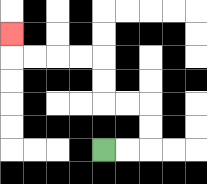{'start': '[4, 6]', 'end': '[0, 1]', 'path_directions': 'R,R,U,U,L,L,U,U,L,L,L,L,U', 'path_coordinates': '[[4, 6], [5, 6], [6, 6], [6, 5], [6, 4], [5, 4], [4, 4], [4, 3], [4, 2], [3, 2], [2, 2], [1, 2], [0, 2], [0, 1]]'}